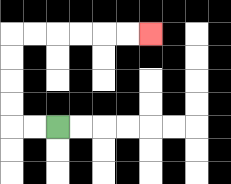{'start': '[2, 5]', 'end': '[6, 1]', 'path_directions': 'L,L,U,U,U,U,R,R,R,R,R,R', 'path_coordinates': '[[2, 5], [1, 5], [0, 5], [0, 4], [0, 3], [0, 2], [0, 1], [1, 1], [2, 1], [3, 1], [4, 1], [5, 1], [6, 1]]'}